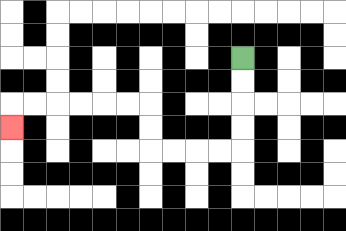{'start': '[10, 2]', 'end': '[0, 5]', 'path_directions': 'D,D,D,D,L,L,L,L,U,U,L,L,L,L,L,L,D', 'path_coordinates': '[[10, 2], [10, 3], [10, 4], [10, 5], [10, 6], [9, 6], [8, 6], [7, 6], [6, 6], [6, 5], [6, 4], [5, 4], [4, 4], [3, 4], [2, 4], [1, 4], [0, 4], [0, 5]]'}